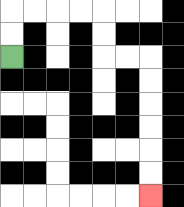{'start': '[0, 2]', 'end': '[6, 8]', 'path_directions': 'U,U,R,R,R,R,D,D,R,R,D,D,D,D,D,D', 'path_coordinates': '[[0, 2], [0, 1], [0, 0], [1, 0], [2, 0], [3, 0], [4, 0], [4, 1], [4, 2], [5, 2], [6, 2], [6, 3], [6, 4], [6, 5], [6, 6], [6, 7], [6, 8]]'}